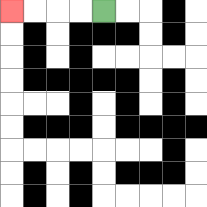{'start': '[4, 0]', 'end': '[0, 0]', 'path_directions': 'L,L,L,L', 'path_coordinates': '[[4, 0], [3, 0], [2, 0], [1, 0], [0, 0]]'}